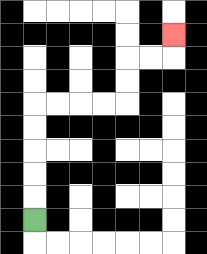{'start': '[1, 9]', 'end': '[7, 1]', 'path_directions': 'U,U,U,U,U,R,R,R,R,U,U,R,R,U', 'path_coordinates': '[[1, 9], [1, 8], [1, 7], [1, 6], [1, 5], [1, 4], [2, 4], [3, 4], [4, 4], [5, 4], [5, 3], [5, 2], [6, 2], [7, 2], [7, 1]]'}